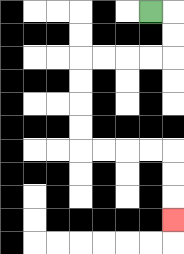{'start': '[6, 0]', 'end': '[7, 9]', 'path_directions': 'R,D,D,L,L,L,L,D,D,D,D,R,R,R,R,D,D,D', 'path_coordinates': '[[6, 0], [7, 0], [7, 1], [7, 2], [6, 2], [5, 2], [4, 2], [3, 2], [3, 3], [3, 4], [3, 5], [3, 6], [4, 6], [5, 6], [6, 6], [7, 6], [7, 7], [7, 8], [7, 9]]'}